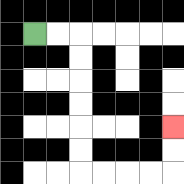{'start': '[1, 1]', 'end': '[7, 5]', 'path_directions': 'R,R,D,D,D,D,D,D,R,R,R,R,U,U', 'path_coordinates': '[[1, 1], [2, 1], [3, 1], [3, 2], [3, 3], [3, 4], [3, 5], [3, 6], [3, 7], [4, 7], [5, 7], [6, 7], [7, 7], [7, 6], [7, 5]]'}